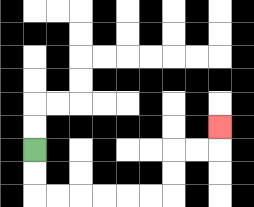{'start': '[1, 6]', 'end': '[9, 5]', 'path_directions': 'D,D,R,R,R,R,R,R,U,U,R,R,U', 'path_coordinates': '[[1, 6], [1, 7], [1, 8], [2, 8], [3, 8], [4, 8], [5, 8], [6, 8], [7, 8], [7, 7], [7, 6], [8, 6], [9, 6], [9, 5]]'}